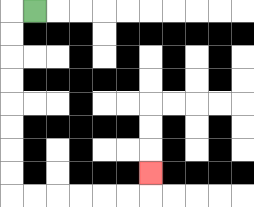{'start': '[1, 0]', 'end': '[6, 7]', 'path_directions': 'L,D,D,D,D,D,D,D,D,R,R,R,R,R,R,U', 'path_coordinates': '[[1, 0], [0, 0], [0, 1], [0, 2], [0, 3], [0, 4], [0, 5], [0, 6], [0, 7], [0, 8], [1, 8], [2, 8], [3, 8], [4, 8], [5, 8], [6, 8], [6, 7]]'}